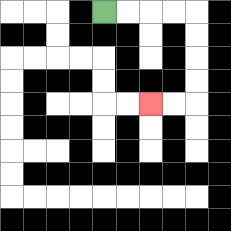{'start': '[4, 0]', 'end': '[6, 4]', 'path_directions': 'R,R,R,R,D,D,D,D,L,L', 'path_coordinates': '[[4, 0], [5, 0], [6, 0], [7, 0], [8, 0], [8, 1], [8, 2], [8, 3], [8, 4], [7, 4], [6, 4]]'}